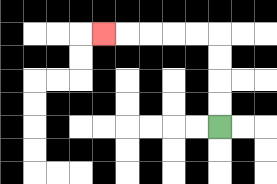{'start': '[9, 5]', 'end': '[4, 1]', 'path_directions': 'U,U,U,U,L,L,L,L,L', 'path_coordinates': '[[9, 5], [9, 4], [9, 3], [9, 2], [9, 1], [8, 1], [7, 1], [6, 1], [5, 1], [4, 1]]'}